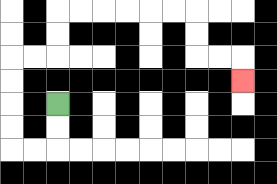{'start': '[2, 4]', 'end': '[10, 3]', 'path_directions': 'D,D,L,L,U,U,U,U,R,R,U,U,R,R,R,R,R,R,D,D,R,R,D', 'path_coordinates': '[[2, 4], [2, 5], [2, 6], [1, 6], [0, 6], [0, 5], [0, 4], [0, 3], [0, 2], [1, 2], [2, 2], [2, 1], [2, 0], [3, 0], [4, 0], [5, 0], [6, 0], [7, 0], [8, 0], [8, 1], [8, 2], [9, 2], [10, 2], [10, 3]]'}